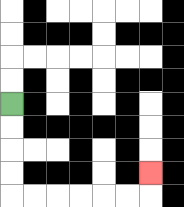{'start': '[0, 4]', 'end': '[6, 7]', 'path_directions': 'D,D,D,D,R,R,R,R,R,R,U', 'path_coordinates': '[[0, 4], [0, 5], [0, 6], [0, 7], [0, 8], [1, 8], [2, 8], [3, 8], [4, 8], [5, 8], [6, 8], [6, 7]]'}